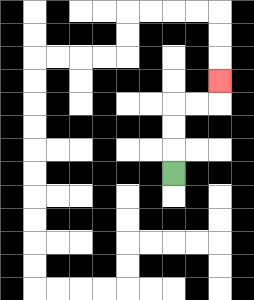{'start': '[7, 7]', 'end': '[9, 3]', 'path_directions': 'U,U,U,R,R,U', 'path_coordinates': '[[7, 7], [7, 6], [7, 5], [7, 4], [8, 4], [9, 4], [9, 3]]'}